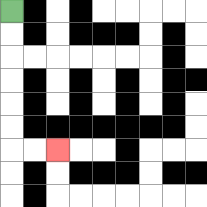{'start': '[0, 0]', 'end': '[2, 6]', 'path_directions': 'D,D,D,D,D,D,R,R', 'path_coordinates': '[[0, 0], [0, 1], [0, 2], [0, 3], [0, 4], [0, 5], [0, 6], [1, 6], [2, 6]]'}